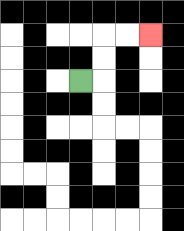{'start': '[3, 3]', 'end': '[6, 1]', 'path_directions': 'R,U,U,R,R', 'path_coordinates': '[[3, 3], [4, 3], [4, 2], [4, 1], [5, 1], [6, 1]]'}